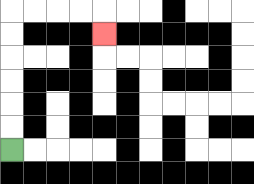{'start': '[0, 6]', 'end': '[4, 1]', 'path_directions': 'U,U,U,U,U,U,R,R,R,R,D', 'path_coordinates': '[[0, 6], [0, 5], [0, 4], [0, 3], [0, 2], [0, 1], [0, 0], [1, 0], [2, 0], [3, 0], [4, 0], [4, 1]]'}